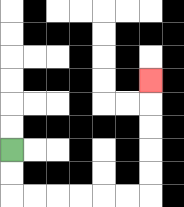{'start': '[0, 6]', 'end': '[6, 3]', 'path_directions': 'D,D,R,R,R,R,R,R,U,U,U,U,U', 'path_coordinates': '[[0, 6], [0, 7], [0, 8], [1, 8], [2, 8], [3, 8], [4, 8], [5, 8], [6, 8], [6, 7], [6, 6], [6, 5], [6, 4], [6, 3]]'}